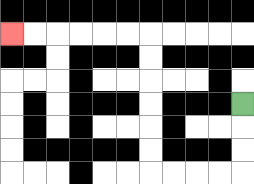{'start': '[10, 4]', 'end': '[0, 1]', 'path_directions': 'D,D,D,L,L,L,L,U,U,U,U,U,U,L,L,L,L,L,L', 'path_coordinates': '[[10, 4], [10, 5], [10, 6], [10, 7], [9, 7], [8, 7], [7, 7], [6, 7], [6, 6], [6, 5], [6, 4], [6, 3], [6, 2], [6, 1], [5, 1], [4, 1], [3, 1], [2, 1], [1, 1], [0, 1]]'}